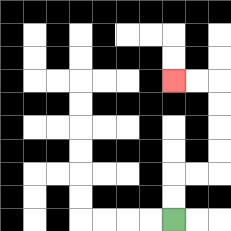{'start': '[7, 9]', 'end': '[7, 3]', 'path_directions': 'U,U,R,R,U,U,U,U,L,L', 'path_coordinates': '[[7, 9], [7, 8], [7, 7], [8, 7], [9, 7], [9, 6], [9, 5], [9, 4], [9, 3], [8, 3], [7, 3]]'}